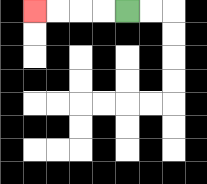{'start': '[5, 0]', 'end': '[1, 0]', 'path_directions': 'L,L,L,L', 'path_coordinates': '[[5, 0], [4, 0], [3, 0], [2, 0], [1, 0]]'}